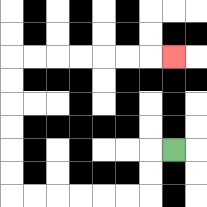{'start': '[7, 6]', 'end': '[7, 2]', 'path_directions': 'L,D,D,L,L,L,L,L,L,U,U,U,U,U,U,R,R,R,R,R,R,R', 'path_coordinates': '[[7, 6], [6, 6], [6, 7], [6, 8], [5, 8], [4, 8], [3, 8], [2, 8], [1, 8], [0, 8], [0, 7], [0, 6], [0, 5], [0, 4], [0, 3], [0, 2], [1, 2], [2, 2], [3, 2], [4, 2], [5, 2], [6, 2], [7, 2]]'}